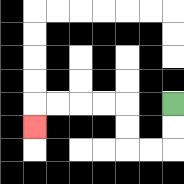{'start': '[7, 4]', 'end': '[1, 5]', 'path_directions': 'D,D,L,L,U,U,L,L,L,L,D', 'path_coordinates': '[[7, 4], [7, 5], [7, 6], [6, 6], [5, 6], [5, 5], [5, 4], [4, 4], [3, 4], [2, 4], [1, 4], [1, 5]]'}